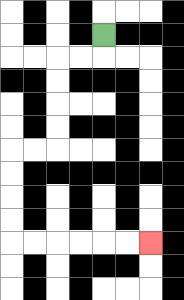{'start': '[4, 1]', 'end': '[6, 10]', 'path_directions': 'D,L,L,D,D,D,D,L,L,D,D,D,D,R,R,R,R,R,R', 'path_coordinates': '[[4, 1], [4, 2], [3, 2], [2, 2], [2, 3], [2, 4], [2, 5], [2, 6], [1, 6], [0, 6], [0, 7], [0, 8], [0, 9], [0, 10], [1, 10], [2, 10], [3, 10], [4, 10], [5, 10], [6, 10]]'}